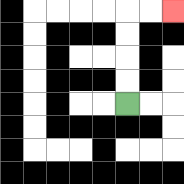{'start': '[5, 4]', 'end': '[7, 0]', 'path_directions': 'U,U,U,U,R,R', 'path_coordinates': '[[5, 4], [5, 3], [5, 2], [5, 1], [5, 0], [6, 0], [7, 0]]'}